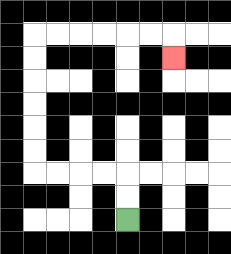{'start': '[5, 9]', 'end': '[7, 2]', 'path_directions': 'U,U,L,L,L,L,U,U,U,U,U,U,R,R,R,R,R,R,D', 'path_coordinates': '[[5, 9], [5, 8], [5, 7], [4, 7], [3, 7], [2, 7], [1, 7], [1, 6], [1, 5], [1, 4], [1, 3], [1, 2], [1, 1], [2, 1], [3, 1], [4, 1], [5, 1], [6, 1], [7, 1], [7, 2]]'}